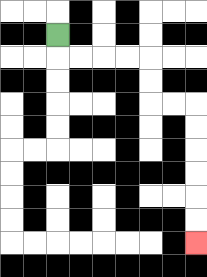{'start': '[2, 1]', 'end': '[8, 10]', 'path_directions': 'D,R,R,R,R,D,D,R,R,D,D,D,D,D,D', 'path_coordinates': '[[2, 1], [2, 2], [3, 2], [4, 2], [5, 2], [6, 2], [6, 3], [6, 4], [7, 4], [8, 4], [8, 5], [8, 6], [8, 7], [8, 8], [8, 9], [8, 10]]'}